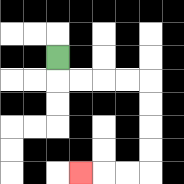{'start': '[2, 2]', 'end': '[3, 7]', 'path_directions': 'D,R,R,R,R,D,D,D,D,L,L,L', 'path_coordinates': '[[2, 2], [2, 3], [3, 3], [4, 3], [5, 3], [6, 3], [6, 4], [6, 5], [6, 6], [6, 7], [5, 7], [4, 7], [3, 7]]'}